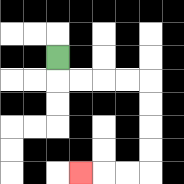{'start': '[2, 2]', 'end': '[3, 7]', 'path_directions': 'D,R,R,R,R,D,D,D,D,L,L,L', 'path_coordinates': '[[2, 2], [2, 3], [3, 3], [4, 3], [5, 3], [6, 3], [6, 4], [6, 5], [6, 6], [6, 7], [5, 7], [4, 7], [3, 7]]'}